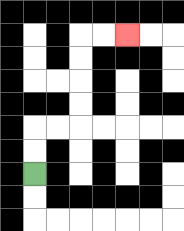{'start': '[1, 7]', 'end': '[5, 1]', 'path_directions': 'U,U,R,R,U,U,U,U,R,R', 'path_coordinates': '[[1, 7], [1, 6], [1, 5], [2, 5], [3, 5], [3, 4], [3, 3], [3, 2], [3, 1], [4, 1], [5, 1]]'}